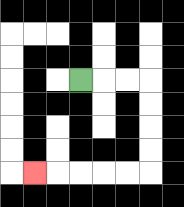{'start': '[3, 3]', 'end': '[1, 7]', 'path_directions': 'R,R,R,D,D,D,D,L,L,L,L,L', 'path_coordinates': '[[3, 3], [4, 3], [5, 3], [6, 3], [6, 4], [6, 5], [6, 6], [6, 7], [5, 7], [4, 7], [3, 7], [2, 7], [1, 7]]'}